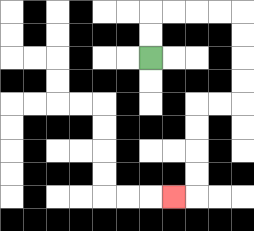{'start': '[6, 2]', 'end': '[7, 8]', 'path_directions': 'U,U,R,R,R,R,D,D,D,D,L,L,D,D,D,D,L', 'path_coordinates': '[[6, 2], [6, 1], [6, 0], [7, 0], [8, 0], [9, 0], [10, 0], [10, 1], [10, 2], [10, 3], [10, 4], [9, 4], [8, 4], [8, 5], [8, 6], [8, 7], [8, 8], [7, 8]]'}